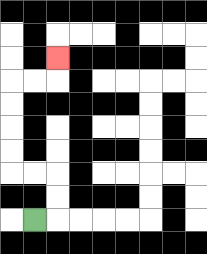{'start': '[1, 9]', 'end': '[2, 2]', 'path_directions': 'R,U,U,L,L,U,U,U,U,R,R,U', 'path_coordinates': '[[1, 9], [2, 9], [2, 8], [2, 7], [1, 7], [0, 7], [0, 6], [0, 5], [0, 4], [0, 3], [1, 3], [2, 3], [2, 2]]'}